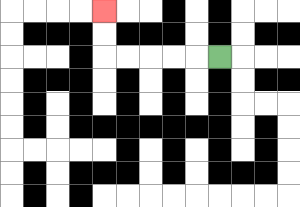{'start': '[9, 2]', 'end': '[4, 0]', 'path_directions': 'L,L,L,L,L,U,U', 'path_coordinates': '[[9, 2], [8, 2], [7, 2], [6, 2], [5, 2], [4, 2], [4, 1], [4, 0]]'}